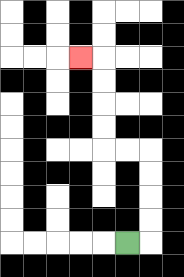{'start': '[5, 10]', 'end': '[3, 2]', 'path_directions': 'R,U,U,U,U,L,L,U,U,U,U,L', 'path_coordinates': '[[5, 10], [6, 10], [6, 9], [6, 8], [6, 7], [6, 6], [5, 6], [4, 6], [4, 5], [4, 4], [4, 3], [4, 2], [3, 2]]'}